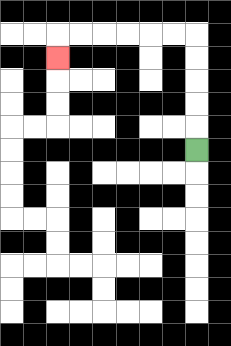{'start': '[8, 6]', 'end': '[2, 2]', 'path_directions': 'U,U,U,U,U,L,L,L,L,L,L,D', 'path_coordinates': '[[8, 6], [8, 5], [8, 4], [8, 3], [8, 2], [8, 1], [7, 1], [6, 1], [5, 1], [4, 1], [3, 1], [2, 1], [2, 2]]'}